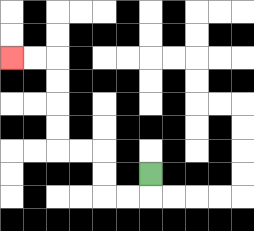{'start': '[6, 7]', 'end': '[0, 2]', 'path_directions': 'D,L,L,U,U,L,L,U,U,U,U,L,L', 'path_coordinates': '[[6, 7], [6, 8], [5, 8], [4, 8], [4, 7], [4, 6], [3, 6], [2, 6], [2, 5], [2, 4], [2, 3], [2, 2], [1, 2], [0, 2]]'}